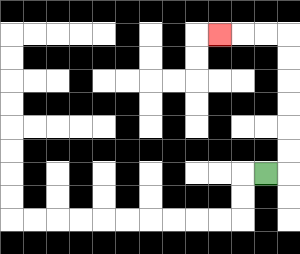{'start': '[11, 7]', 'end': '[9, 1]', 'path_directions': 'R,U,U,U,U,U,U,L,L,L', 'path_coordinates': '[[11, 7], [12, 7], [12, 6], [12, 5], [12, 4], [12, 3], [12, 2], [12, 1], [11, 1], [10, 1], [9, 1]]'}